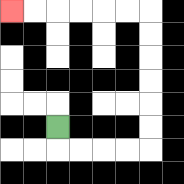{'start': '[2, 5]', 'end': '[0, 0]', 'path_directions': 'D,R,R,R,R,U,U,U,U,U,U,L,L,L,L,L,L', 'path_coordinates': '[[2, 5], [2, 6], [3, 6], [4, 6], [5, 6], [6, 6], [6, 5], [6, 4], [6, 3], [6, 2], [6, 1], [6, 0], [5, 0], [4, 0], [3, 0], [2, 0], [1, 0], [0, 0]]'}